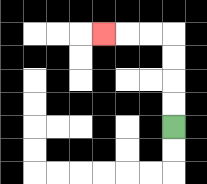{'start': '[7, 5]', 'end': '[4, 1]', 'path_directions': 'U,U,U,U,L,L,L', 'path_coordinates': '[[7, 5], [7, 4], [7, 3], [7, 2], [7, 1], [6, 1], [5, 1], [4, 1]]'}